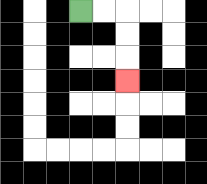{'start': '[3, 0]', 'end': '[5, 3]', 'path_directions': 'R,R,D,D,D', 'path_coordinates': '[[3, 0], [4, 0], [5, 0], [5, 1], [5, 2], [5, 3]]'}